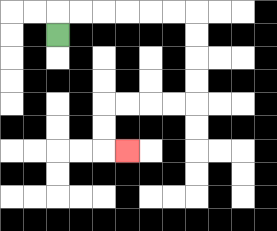{'start': '[2, 1]', 'end': '[5, 6]', 'path_directions': 'U,R,R,R,R,R,R,D,D,D,D,L,L,L,L,D,D,R', 'path_coordinates': '[[2, 1], [2, 0], [3, 0], [4, 0], [5, 0], [6, 0], [7, 0], [8, 0], [8, 1], [8, 2], [8, 3], [8, 4], [7, 4], [6, 4], [5, 4], [4, 4], [4, 5], [4, 6], [5, 6]]'}